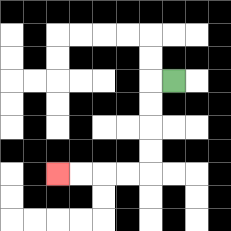{'start': '[7, 3]', 'end': '[2, 7]', 'path_directions': 'L,D,D,D,D,L,L,L,L', 'path_coordinates': '[[7, 3], [6, 3], [6, 4], [6, 5], [6, 6], [6, 7], [5, 7], [4, 7], [3, 7], [2, 7]]'}